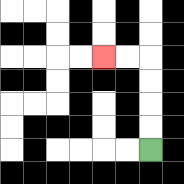{'start': '[6, 6]', 'end': '[4, 2]', 'path_directions': 'U,U,U,U,L,L', 'path_coordinates': '[[6, 6], [6, 5], [6, 4], [6, 3], [6, 2], [5, 2], [4, 2]]'}